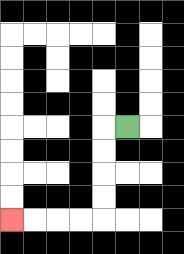{'start': '[5, 5]', 'end': '[0, 9]', 'path_directions': 'L,D,D,D,D,L,L,L,L', 'path_coordinates': '[[5, 5], [4, 5], [4, 6], [4, 7], [4, 8], [4, 9], [3, 9], [2, 9], [1, 9], [0, 9]]'}